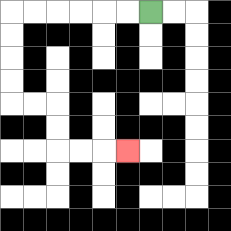{'start': '[6, 0]', 'end': '[5, 6]', 'path_directions': 'L,L,L,L,L,L,D,D,D,D,R,R,D,D,R,R,R', 'path_coordinates': '[[6, 0], [5, 0], [4, 0], [3, 0], [2, 0], [1, 0], [0, 0], [0, 1], [0, 2], [0, 3], [0, 4], [1, 4], [2, 4], [2, 5], [2, 6], [3, 6], [4, 6], [5, 6]]'}